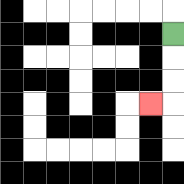{'start': '[7, 1]', 'end': '[6, 4]', 'path_directions': 'D,D,D,L', 'path_coordinates': '[[7, 1], [7, 2], [7, 3], [7, 4], [6, 4]]'}